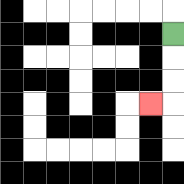{'start': '[7, 1]', 'end': '[6, 4]', 'path_directions': 'D,D,D,L', 'path_coordinates': '[[7, 1], [7, 2], [7, 3], [7, 4], [6, 4]]'}